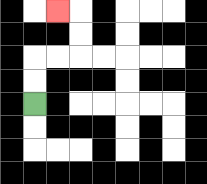{'start': '[1, 4]', 'end': '[2, 0]', 'path_directions': 'U,U,R,R,U,U,L', 'path_coordinates': '[[1, 4], [1, 3], [1, 2], [2, 2], [3, 2], [3, 1], [3, 0], [2, 0]]'}